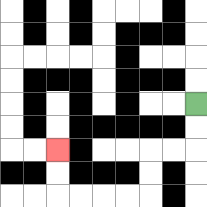{'start': '[8, 4]', 'end': '[2, 6]', 'path_directions': 'D,D,L,L,D,D,L,L,L,L,U,U', 'path_coordinates': '[[8, 4], [8, 5], [8, 6], [7, 6], [6, 6], [6, 7], [6, 8], [5, 8], [4, 8], [3, 8], [2, 8], [2, 7], [2, 6]]'}